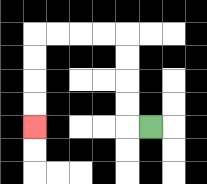{'start': '[6, 5]', 'end': '[1, 5]', 'path_directions': 'L,U,U,U,U,L,L,L,L,D,D,D,D', 'path_coordinates': '[[6, 5], [5, 5], [5, 4], [5, 3], [5, 2], [5, 1], [4, 1], [3, 1], [2, 1], [1, 1], [1, 2], [1, 3], [1, 4], [1, 5]]'}